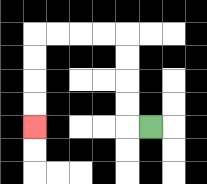{'start': '[6, 5]', 'end': '[1, 5]', 'path_directions': 'L,U,U,U,U,L,L,L,L,D,D,D,D', 'path_coordinates': '[[6, 5], [5, 5], [5, 4], [5, 3], [5, 2], [5, 1], [4, 1], [3, 1], [2, 1], [1, 1], [1, 2], [1, 3], [1, 4], [1, 5]]'}